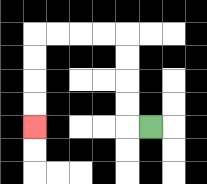{'start': '[6, 5]', 'end': '[1, 5]', 'path_directions': 'L,U,U,U,U,L,L,L,L,D,D,D,D', 'path_coordinates': '[[6, 5], [5, 5], [5, 4], [5, 3], [5, 2], [5, 1], [4, 1], [3, 1], [2, 1], [1, 1], [1, 2], [1, 3], [1, 4], [1, 5]]'}